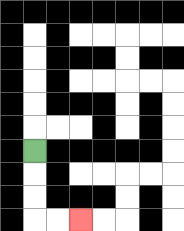{'start': '[1, 6]', 'end': '[3, 9]', 'path_directions': 'D,D,D,R,R', 'path_coordinates': '[[1, 6], [1, 7], [1, 8], [1, 9], [2, 9], [3, 9]]'}